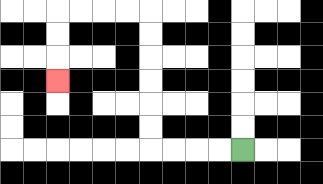{'start': '[10, 6]', 'end': '[2, 3]', 'path_directions': 'L,L,L,L,U,U,U,U,U,U,L,L,L,L,D,D,D', 'path_coordinates': '[[10, 6], [9, 6], [8, 6], [7, 6], [6, 6], [6, 5], [6, 4], [6, 3], [6, 2], [6, 1], [6, 0], [5, 0], [4, 0], [3, 0], [2, 0], [2, 1], [2, 2], [2, 3]]'}